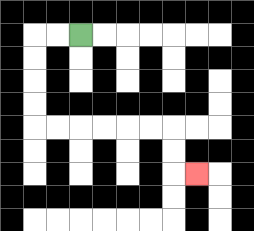{'start': '[3, 1]', 'end': '[8, 7]', 'path_directions': 'L,L,D,D,D,D,R,R,R,R,R,R,D,D,R', 'path_coordinates': '[[3, 1], [2, 1], [1, 1], [1, 2], [1, 3], [1, 4], [1, 5], [2, 5], [3, 5], [4, 5], [5, 5], [6, 5], [7, 5], [7, 6], [7, 7], [8, 7]]'}